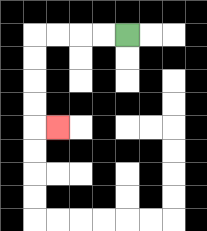{'start': '[5, 1]', 'end': '[2, 5]', 'path_directions': 'L,L,L,L,D,D,D,D,R', 'path_coordinates': '[[5, 1], [4, 1], [3, 1], [2, 1], [1, 1], [1, 2], [1, 3], [1, 4], [1, 5], [2, 5]]'}